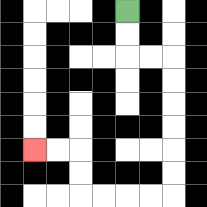{'start': '[5, 0]', 'end': '[1, 6]', 'path_directions': 'D,D,R,R,D,D,D,D,D,D,L,L,L,L,U,U,L,L', 'path_coordinates': '[[5, 0], [5, 1], [5, 2], [6, 2], [7, 2], [7, 3], [7, 4], [7, 5], [7, 6], [7, 7], [7, 8], [6, 8], [5, 8], [4, 8], [3, 8], [3, 7], [3, 6], [2, 6], [1, 6]]'}